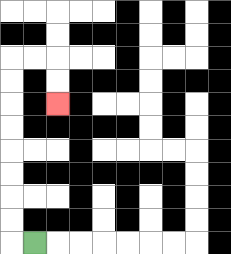{'start': '[1, 10]', 'end': '[2, 4]', 'path_directions': 'L,U,U,U,U,U,U,U,U,R,R,D,D', 'path_coordinates': '[[1, 10], [0, 10], [0, 9], [0, 8], [0, 7], [0, 6], [0, 5], [0, 4], [0, 3], [0, 2], [1, 2], [2, 2], [2, 3], [2, 4]]'}